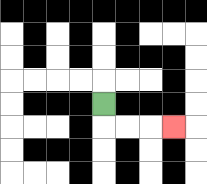{'start': '[4, 4]', 'end': '[7, 5]', 'path_directions': 'D,R,R,R', 'path_coordinates': '[[4, 4], [4, 5], [5, 5], [6, 5], [7, 5]]'}